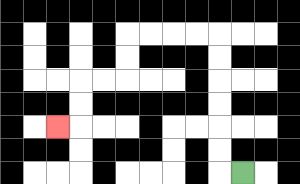{'start': '[10, 7]', 'end': '[2, 5]', 'path_directions': 'L,U,U,U,U,U,U,L,L,L,L,D,D,L,L,D,D,L', 'path_coordinates': '[[10, 7], [9, 7], [9, 6], [9, 5], [9, 4], [9, 3], [9, 2], [9, 1], [8, 1], [7, 1], [6, 1], [5, 1], [5, 2], [5, 3], [4, 3], [3, 3], [3, 4], [3, 5], [2, 5]]'}